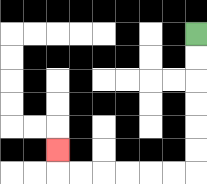{'start': '[8, 1]', 'end': '[2, 6]', 'path_directions': 'D,D,D,D,D,D,L,L,L,L,L,L,U', 'path_coordinates': '[[8, 1], [8, 2], [8, 3], [8, 4], [8, 5], [8, 6], [8, 7], [7, 7], [6, 7], [5, 7], [4, 7], [3, 7], [2, 7], [2, 6]]'}